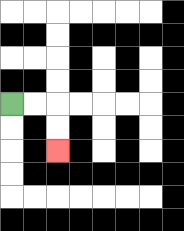{'start': '[0, 4]', 'end': '[2, 6]', 'path_directions': 'R,R,D,D', 'path_coordinates': '[[0, 4], [1, 4], [2, 4], [2, 5], [2, 6]]'}